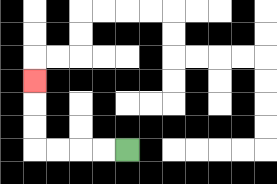{'start': '[5, 6]', 'end': '[1, 3]', 'path_directions': 'L,L,L,L,U,U,U', 'path_coordinates': '[[5, 6], [4, 6], [3, 6], [2, 6], [1, 6], [1, 5], [1, 4], [1, 3]]'}